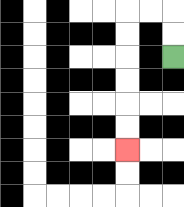{'start': '[7, 2]', 'end': '[5, 6]', 'path_directions': 'U,U,L,L,D,D,D,D,D,D', 'path_coordinates': '[[7, 2], [7, 1], [7, 0], [6, 0], [5, 0], [5, 1], [5, 2], [5, 3], [5, 4], [5, 5], [5, 6]]'}